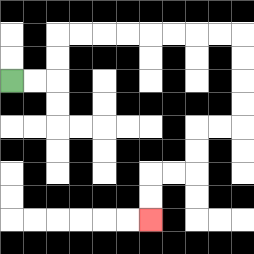{'start': '[0, 3]', 'end': '[6, 9]', 'path_directions': 'R,R,U,U,R,R,R,R,R,R,R,R,D,D,D,D,L,L,D,D,L,L,D,D', 'path_coordinates': '[[0, 3], [1, 3], [2, 3], [2, 2], [2, 1], [3, 1], [4, 1], [5, 1], [6, 1], [7, 1], [8, 1], [9, 1], [10, 1], [10, 2], [10, 3], [10, 4], [10, 5], [9, 5], [8, 5], [8, 6], [8, 7], [7, 7], [6, 7], [6, 8], [6, 9]]'}